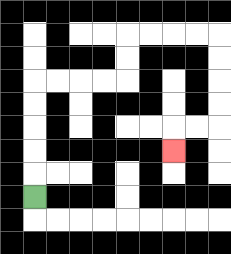{'start': '[1, 8]', 'end': '[7, 6]', 'path_directions': 'U,U,U,U,U,R,R,R,R,U,U,R,R,R,R,D,D,D,D,L,L,D', 'path_coordinates': '[[1, 8], [1, 7], [1, 6], [1, 5], [1, 4], [1, 3], [2, 3], [3, 3], [4, 3], [5, 3], [5, 2], [5, 1], [6, 1], [7, 1], [8, 1], [9, 1], [9, 2], [9, 3], [9, 4], [9, 5], [8, 5], [7, 5], [7, 6]]'}